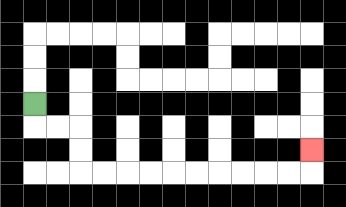{'start': '[1, 4]', 'end': '[13, 6]', 'path_directions': 'D,R,R,D,D,R,R,R,R,R,R,R,R,R,R,U', 'path_coordinates': '[[1, 4], [1, 5], [2, 5], [3, 5], [3, 6], [3, 7], [4, 7], [5, 7], [6, 7], [7, 7], [8, 7], [9, 7], [10, 7], [11, 7], [12, 7], [13, 7], [13, 6]]'}